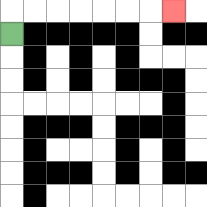{'start': '[0, 1]', 'end': '[7, 0]', 'path_directions': 'U,R,R,R,R,R,R,R', 'path_coordinates': '[[0, 1], [0, 0], [1, 0], [2, 0], [3, 0], [4, 0], [5, 0], [6, 0], [7, 0]]'}